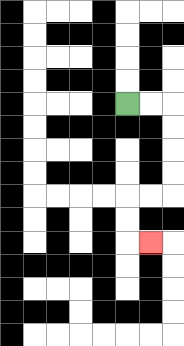{'start': '[5, 4]', 'end': '[6, 10]', 'path_directions': 'R,R,D,D,D,D,L,L,D,D,R', 'path_coordinates': '[[5, 4], [6, 4], [7, 4], [7, 5], [7, 6], [7, 7], [7, 8], [6, 8], [5, 8], [5, 9], [5, 10], [6, 10]]'}